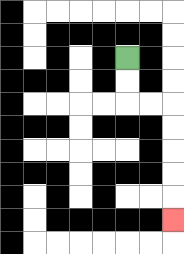{'start': '[5, 2]', 'end': '[7, 9]', 'path_directions': 'D,D,R,R,D,D,D,D,D', 'path_coordinates': '[[5, 2], [5, 3], [5, 4], [6, 4], [7, 4], [7, 5], [7, 6], [7, 7], [7, 8], [7, 9]]'}